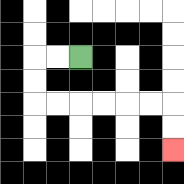{'start': '[3, 2]', 'end': '[7, 6]', 'path_directions': 'L,L,D,D,R,R,R,R,R,R,D,D', 'path_coordinates': '[[3, 2], [2, 2], [1, 2], [1, 3], [1, 4], [2, 4], [3, 4], [4, 4], [5, 4], [6, 4], [7, 4], [7, 5], [7, 6]]'}